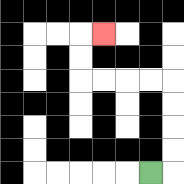{'start': '[6, 7]', 'end': '[4, 1]', 'path_directions': 'R,U,U,U,U,L,L,L,L,U,U,R', 'path_coordinates': '[[6, 7], [7, 7], [7, 6], [7, 5], [7, 4], [7, 3], [6, 3], [5, 3], [4, 3], [3, 3], [3, 2], [3, 1], [4, 1]]'}